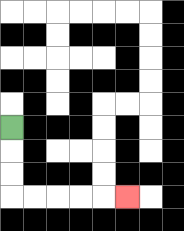{'start': '[0, 5]', 'end': '[5, 8]', 'path_directions': 'D,D,D,R,R,R,R,R', 'path_coordinates': '[[0, 5], [0, 6], [0, 7], [0, 8], [1, 8], [2, 8], [3, 8], [4, 8], [5, 8]]'}